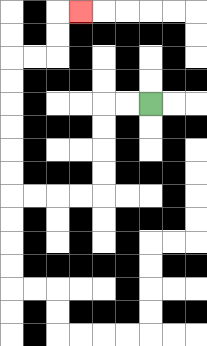{'start': '[6, 4]', 'end': '[3, 0]', 'path_directions': 'L,L,D,D,D,D,L,L,L,L,U,U,U,U,U,U,R,R,U,U,R', 'path_coordinates': '[[6, 4], [5, 4], [4, 4], [4, 5], [4, 6], [4, 7], [4, 8], [3, 8], [2, 8], [1, 8], [0, 8], [0, 7], [0, 6], [0, 5], [0, 4], [0, 3], [0, 2], [1, 2], [2, 2], [2, 1], [2, 0], [3, 0]]'}